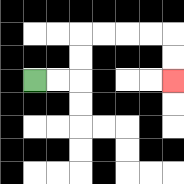{'start': '[1, 3]', 'end': '[7, 3]', 'path_directions': 'R,R,U,U,R,R,R,R,D,D', 'path_coordinates': '[[1, 3], [2, 3], [3, 3], [3, 2], [3, 1], [4, 1], [5, 1], [6, 1], [7, 1], [7, 2], [7, 3]]'}